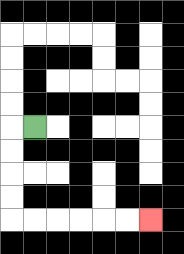{'start': '[1, 5]', 'end': '[6, 9]', 'path_directions': 'L,D,D,D,D,R,R,R,R,R,R', 'path_coordinates': '[[1, 5], [0, 5], [0, 6], [0, 7], [0, 8], [0, 9], [1, 9], [2, 9], [3, 9], [4, 9], [5, 9], [6, 9]]'}